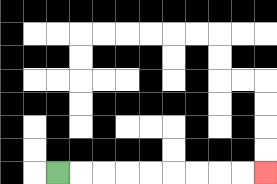{'start': '[2, 7]', 'end': '[11, 7]', 'path_directions': 'R,R,R,R,R,R,R,R,R', 'path_coordinates': '[[2, 7], [3, 7], [4, 7], [5, 7], [6, 7], [7, 7], [8, 7], [9, 7], [10, 7], [11, 7]]'}